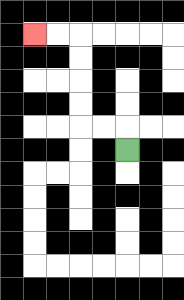{'start': '[5, 6]', 'end': '[1, 1]', 'path_directions': 'U,L,L,U,U,U,U,L,L', 'path_coordinates': '[[5, 6], [5, 5], [4, 5], [3, 5], [3, 4], [3, 3], [3, 2], [3, 1], [2, 1], [1, 1]]'}